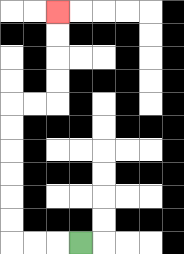{'start': '[3, 10]', 'end': '[2, 0]', 'path_directions': 'L,L,L,U,U,U,U,U,U,R,R,U,U,U,U', 'path_coordinates': '[[3, 10], [2, 10], [1, 10], [0, 10], [0, 9], [0, 8], [0, 7], [0, 6], [0, 5], [0, 4], [1, 4], [2, 4], [2, 3], [2, 2], [2, 1], [2, 0]]'}